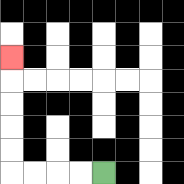{'start': '[4, 7]', 'end': '[0, 2]', 'path_directions': 'L,L,L,L,U,U,U,U,U', 'path_coordinates': '[[4, 7], [3, 7], [2, 7], [1, 7], [0, 7], [0, 6], [0, 5], [0, 4], [0, 3], [0, 2]]'}